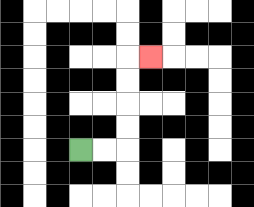{'start': '[3, 6]', 'end': '[6, 2]', 'path_directions': 'R,R,U,U,U,U,R', 'path_coordinates': '[[3, 6], [4, 6], [5, 6], [5, 5], [5, 4], [5, 3], [5, 2], [6, 2]]'}